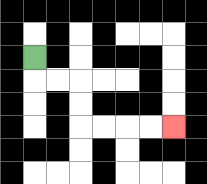{'start': '[1, 2]', 'end': '[7, 5]', 'path_directions': 'D,R,R,D,D,R,R,R,R', 'path_coordinates': '[[1, 2], [1, 3], [2, 3], [3, 3], [3, 4], [3, 5], [4, 5], [5, 5], [6, 5], [7, 5]]'}